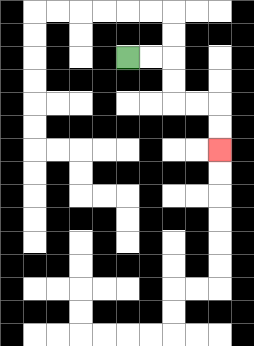{'start': '[5, 2]', 'end': '[9, 6]', 'path_directions': 'R,R,D,D,R,R,D,D', 'path_coordinates': '[[5, 2], [6, 2], [7, 2], [7, 3], [7, 4], [8, 4], [9, 4], [9, 5], [9, 6]]'}